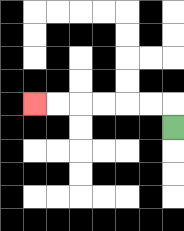{'start': '[7, 5]', 'end': '[1, 4]', 'path_directions': 'U,L,L,L,L,L,L', 'path_coordinates': '[[7, 5], [7, 4], [6, 4], [5, 4], [4, 4], [3, 4], [2, 4], [1, 4]]'}